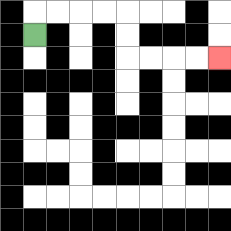{'start': '[1, 1]', 'end': '[9, 2]', 'path_directions': 'U,R,R,R,R,D,D,R,R,R,R', 'path_coordinates': '[[1, 1], [1, 0], [2, 0], [3, 0], [4, 0], [5, 0], [5, 1], [5, 2], [6, 2], [7, 2], [8, 2], [9, 2]]'}